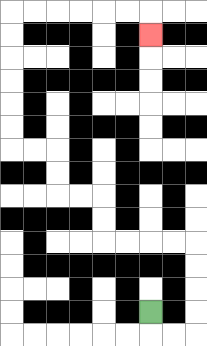{'start': '[6, 13]', 'end': '[6, 1]', 'path_directions': 'D,R,R,U,U,U,U,L,L,L,L,U,U,L,L,U,U,L,L,U,U,U,U,U,U,R,R,R,R,R,R,D', 'path_coordinates': '[[6, 13], [6, 14], [7, 14], [8, 14], [8, 13], [8, 12], [8, 11], [8, 10], [7, 10], [6, 10], [5, 10], [4, 10], [4, 9], [4, 8], [3, 8], [2, 8], [2, 7], [2, 6], [1, 6], [0, 6], [0, 5], [0, 4], [0, 3], [0, 2], [0, 1], [0, 0], [1, 0], [2, 0], [3, 0], [4, 0], [5, 0], [6, 0], [6, 1]]'}